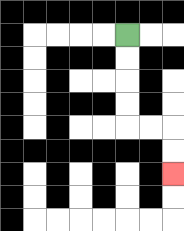{'start': '[5, 1]', 'end': '[7, 7]', 'path_directions': 'D,D,D,D,R,R,D,D', 'path_coordinates': '[[5, 1], [5, 2], [5, 3], [5, 4], [5, 5], [6, 5], [7, 5], [7, 6], [7, 7]]'}